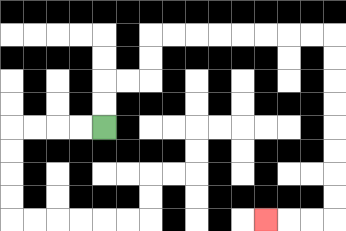{'start': '[4, 5]', 'end': '[11, 9]', 'path_directions': 'U,U,R,R,U,U,R,R,R,R,R,R,R,R,D,D,D,D,D,D,D,D,L,L,L', 'path_coordinates': '[[4, 5], [4, 4], [4, 3], [5, 3], [6, 3], [6, 2], [6, 1], [7, 1], [8, 1], [9, 1], [10, 1], [11, 1], [12, 1], [13, 1], [14, 1], [14, 2], [14, 3], [14, 4], [14, 5], [14, 6], [14, 7], [14, 8], [14, 9], [13, 9], [12, 9], [11, 9]]'}